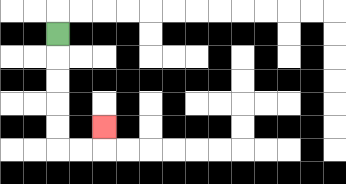{'start': '[2, 1]', 'end': '[4, 5]', 'path_directions': 'D,D,D,D,D,R,R,U', 'path_coordinates': '[[2, 1], [2, 2], [2, 3], [2, 4], [2, 5], [2, 6], [3, 6], [4, 6], [4, 5]]'}